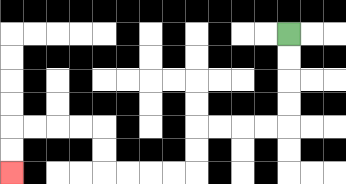{'start': '[12, 1]', 'end': '[0, 7]', 'path_directions': 'D,D,D,D,L,L,L,L,D,D,L,L,L,L,U,U,L,L,L,L,D,D', 'path_coordinates': '[[12, 1], [12, 2], [12, 3], [12, 4], [12, 5], [11, 5], [10, 5], [9, 5], [8, 5], [8, 6], [8, 7], [7, 7], [6, 7], [5, 7], [4, 7], [4, 6], [4, 5], [3, 5], [2, 5], [1, 5], [0, 5], [0, 6], [0, 7]]'}